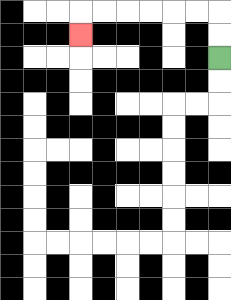{'start': '[9, 2]', 'end': '[3, 1]', 'path_directions': 'U,U,L,L,L,L,L,L,D', 'path_coordinates': '[[9, 2], [9, 1], [9, 0], [8, 0], [7, 0], [6, 0], [5, 0], [4, 0], [3, 0], [3, 1]]'}